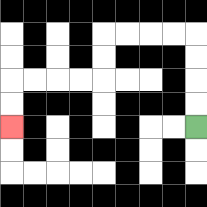{'start': '[8, 5]', 'end': '[0, 5]', 'path_directions': 'U,U,U,U,L,L,L,L,D,D,L,L,L,L,D,D', 'path_coordinates': '[[8, 5], [8, 4], [8, 3], [8, 2], [8, 1], [7, 1], [6, 1], [5, 1], [4, 1], [4, 2], [4, 3], [3, 3], [2, 3], [1, 3], [0, 3], [0, 4], [0, 5]]'}